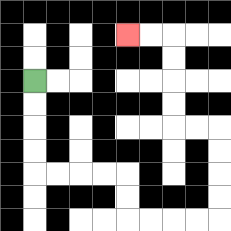{'start': '[1, 3]', 'end': '[5, 1]', 'path_directions': 'D,D,D,D,R,R,R,R,D,D,R,R,R,R,U,U,U,U,L,L,U,U,U,U,L,L', 'path_coordinates': '[[1, 3], [1, 4], [1, 5], [1, 6], [1, 7], [2, 7], [3, 7], [4, 7], [5, 7], [5, 8], [5, 9], [6, 9], [7, 9], [8, 9], [9, 9], [9, 8], [9, 7], [9, 6], [9, 5], [8, 5], [7, 5], [7, 4], [7, 3], [7, 2], [7, 1], [6, 1], [5, 1]]'}